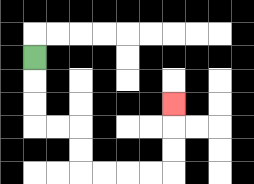{'start': '[1, 2]', 'end': '[7, 4]', 'path_directions': 'D,D,D,R,R,D,D,R,R,R,R,U,U,U', 'path_coordinates': '[[1, 2], [1, 3], [1, 4], [1, 5], [2, 5], [3, 5], [3, 6], [3, 7], [4, 7], [5, 7], [6, 7], [7, 7], [7, 6], [7, 5], [7, 4]]'}